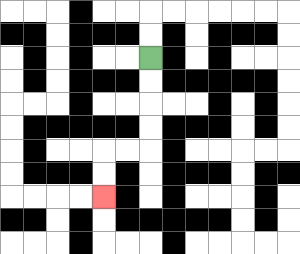{'start': '[6, 2]', 'end': '[4, 8]', 'path_directions': 'D,D,D,D,L,L,D,D', 'path_coordinates': '[[6, 2], [6, 3], [6, 4], [6, 5], [6, 6], [5, 6], [4, 6], [4, 7], [4, 8]]'}